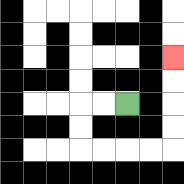{'start': '[5, 4]', 'end': '[7, 2]', 'path_directions': 'L,L,D,D,R,R,R,R,U,U,U,U', 'path_coordinates': '[[5, 4], [4, 4], [3, 4], [3, 5], [3, 6], [4, 6], [5, 6], [6, 6], [7, 6], [7, 5], [7, 4], [7, 3], [7, 2]]'}